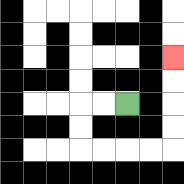{'start': '[5, 4]', 'end': '[7, 2]', 'path_directions': 'L,L,D,D,R,R,R,R,U,U,U,U', 'path_coordinates': '[[5, 4], [4, 4], [3, 4], [3, 5], [3, 6], [4, 6], [5, 6], [6, 6], [7, 6], [7, 5], [7, 4], [7, 3], [7, 2]]'}